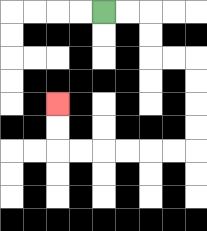{'start': '[4, 0]', 'end': '[2, 4]', 'path_directions': 'R,R,D,D,R,R,D,D,D,D,L,L,L,L,L,L,U,U', 'path_coordinates': '[[4, 0], [5, 0], [6, 0], [6, 1], [6, 2], [7, 2], [8, 2], [8, 3], [8, 4], [8, 5], [8, 6], [7, 6], [6, 6], [5, 6], [4, 6], [3, 6], [2, 6], [2, 5], [2, 4]]'}